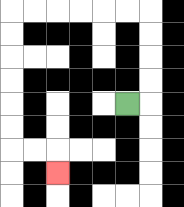{'start': '[5, 4]', 'end': '[2, 7]', 'path_directions': 'R,U,U,U,U,L,L,L,L,L,L,D,D,D,D,D,D,R,R,D', 'path_coordinates': '[[5, 4], [6, 4], [6, 3], [6, 2], [6, 1], [6, 0], [5, 0], [4, 0], [3, 0], [2, 0], [1, 0], [0, 0], [0, 1], [0, 2], [0, 3], [0, 4], [0, 5], [0, 6], [1, 6], [2, 6], [2, 7]]'}